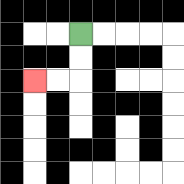{'start': '[3, 1]', 'end': '[1, 3]', 'path_directions': 'D,D,L,L', 'path_coordinates': '[[3, 1], [3, 2], [3, 3], [2, 3], [1, 3]]'}